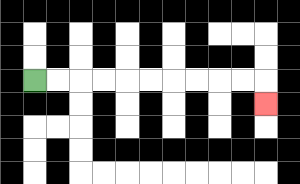{'start': '[1, 3]', 'end': '[11, 4]', 'path_directions': 'R,R,R,R,R,R,R,R,R,R,D', 'path_coordinates': '[[1, 3], [2, 3], [3, 3], [4, 3], [5, 3], [6, 3], [7, 3], [8, 3], [9, 3], [10, 3], [11, 3], [11, 4]]'}